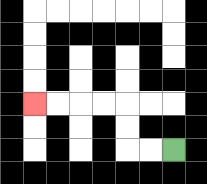{'start': '[7, 6]', 'end': '[1, 4]', 'path_directions': 'L,L,U,U,L,L,L,L', 'path_coordinates': '[[7, 6], [6, 6], [5, 6], [5, 5], [5, 4], [4, 4], [3, 4], [2, 4], [1, 4]]'}